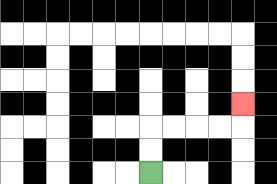{'start': '[6, 7]', 'end': '[10, 4]', 'path_directions': 'U,U,R,R,R,R,U', 'path_coordinates': '[[6, 7], [6, 6], [6, 5], [7, 5], [8, 5], [9, 5], [10, 5], [10, 4]]'}